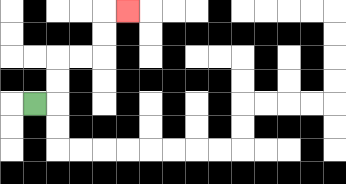{'start': '[1, 4]', 'end': '[5, 0]', 'path_directions': 'R,U,U,R,R,U,U,R', 'path_coordinates': '[[1, 4], [2, 4], [2, 3], [2, 2], [3, 2], [4, 2], [4, 1], [4, 0], [5, 0]]'}